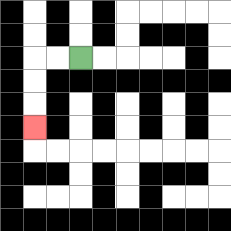{'start': '[3, 2]', 'end': '[1, 5]', 'path_directions': 'L,L,D,D,D', 'path_coordinates': '[[3, 2], [2, 2], [1, 2], [1, 3], [1, 4], [1, 5]]'}